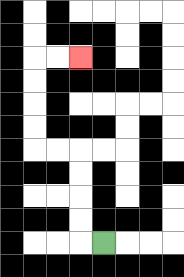{'start': '[4, 10]', 'end': '[3, 2]', 'path_directions': 'L,U,U,U,U,L,L,U,U,U,U,R,R', 'path_coordinates': '[[4, 10], [3, 10], [3, 9], [3, 8], [3, 7], [3, 6], [2, 6], [1, 6], [1, 5], [1, 4], [1, 3], [1, 2], [2, 2], [3, 2]]'}